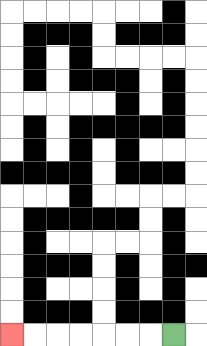{'start': '[7, 14]', 'end': '[0, 14]', 'path_directions': 'L,L,L,L,L,L,L', 'path_coordinates': '[[7, 14], [6, 14], [5, 14], [4, 14], [3, 14], [2, 14], [1, 14], [0, 14]]'}